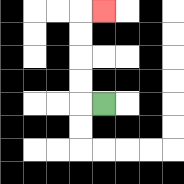{'start': '[4, 4]', 'end': '[4, 0]', 'path_directions': 'L,U,U,U,U,R', 'path_coordinates': '[[4, 4], [3, 4], [3, 3], [3, 2], [3, 1], [3, 0], [4, 0]]'}